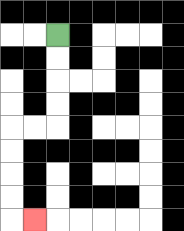{'start': '[2, 1]', 'end': '[1, 9]', 'path_directions': 'D,D,D,D,L,L,D,D,D,D,R', 'path_coordinates': '[[2, 1], [2, 2], [2, 3], [2, 4], [2, 5], [1, 5], [0, 5], [0, 6], [0, 7], [0, 8], [0, 9], [1, 9]]'}